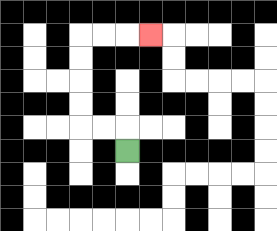{'start': '[5, 6]', 'end': '[6, 1]', 'path_directions': 'U,L,L,U,U,U,U,R,R,R', 'path_coordinates': '[[5, 6], [5, 5], [4, 5], [3, 5], [3, 4], [3, 3], [3, 2], [3, 1], [4, 1], [5, 1], [6, 1]]'}